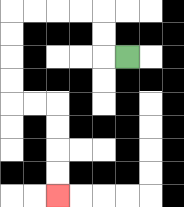{'start': '[5, 2]', 'end': '[2, 8]', 'path_directions': 'L,U,U,L,L,L,L,D,D,D,D,R,R,D,D,D,D', 'path_coordinates': '[[5, 2], [4, 2], [4, 1], [4, 0], [3, 0], [2, 0], [1, 0], [0, 0], [0, 1], [0, 2], [0, 3], [0, 4], [1, 4], [2, 4], [2, 5], [2, 6], [2, 7], [2, 8]]'}